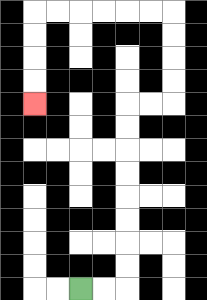{'start': '[3, 12]', 'end': '[1, 4]', 'path_directions': 'R,R,U,U,U,U,U,U,U,U,R,R,U,U,U,U,L,L,L,L,L,L,D,D,D,D', 'path_coordinates': '[[3, 12], [4, 12], [5, 12], [5, 11], [5, 10], [5, 9], [5, 8], [5, 7], [5, 6], [5, 5], [5, 4], [6, 4], [7, 4], [7, 3], [7, 2], [7, 1], [7, 0], [6, 0], [5, 0], [4, 0], [3, 0], [2, 0], [1, 0], [1, 1], [1, 2], [1, 3], [1, 4]]'}